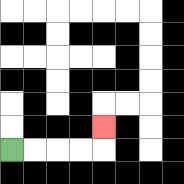{'start': '[0, 6]', 'end': '[4, 5]', 'path_directions': 'R,R,R,R,U', 'path_coordinates': '[[0, 6], [1, 6], [2, 6], [3, 6], [4, 6], [4, 5]]'}